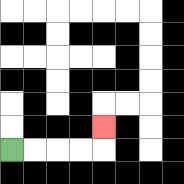{'start': '[0, 6]', 'end': '[4, 5]', 'path_directions': 'R,R,R,R,U', 'path_coordinates': '[[0, 6], [1, 6], [2, 6], [3, 6], [4, 6], [4, 5]]'}